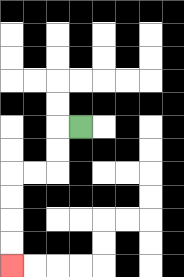{'start': '[3, 5]', 'end': '[0, 11]', 'path_directions': 'L,D,D,L,L,D,D,D,D', 'path_coordinates': '[[3, 5], [2, 5], [2, 6], [2, 7], [1, 7], [0, 7], [0, 8], [0, 9], [0, 10], [0, 11]]'}